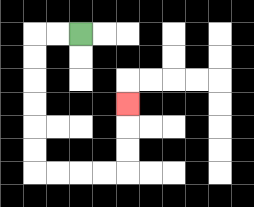{'start': '[3, 1]', 'end': '[5, 4]', 'path_directions': 'L,L,D,D,D,D,D,D,R,R,R,R,U,U,U', 'path_coordinates': '[[3, 1], [2, 1], [1, 1], [1, 2], [1, 3], [1, 4], [1, 5], [1, 6], [1, 7], [2, 7], [3, 7], [4, 7], [5, 7], [5, 6], [5, 5], [5, 4]]'}